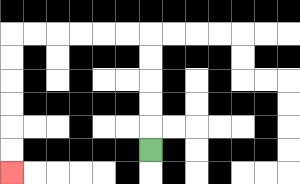{'start': '[6, 6]', 'end': '[0, 7]', 'path_directions': 'U,U,U,U,U,L,L,L,L,L,L,D,D,D,D,D,D', 'path_coordinates': '[[6, 6], [6, 5], [6, 4], [6, 3], [6, 2], [6, 1], [5, 1], [4, 1], [3, 1], [2, 1], [1, 1], [0, 1], [0, 2], [0, 3], [0, 4], [0, 5], [0, 6], [0, 7]]'}